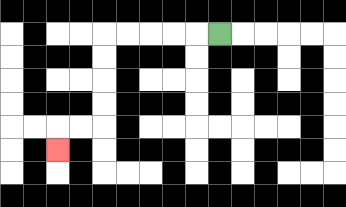{'start': '[9, 1]', 'end': '[2, 6]', 'path_directions': 'L,L,L,L,L,D,D,D,D,L,L,D', 'path_coordinates': '[[9, 1], [8, 1], [7, 1], [6, 1], [5, 1], [4, 1], [4, 2], [4, 3], [4, 4], [4, 5], [3, 5], [2, 5], [2, 6]]'}